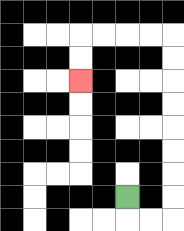{'start': '[5, 8]', 'end': '[3, 3]', 'path_directions': 'D,R,R,U,U,U,U,U,U,U,U,L,L,L,L,D,D', 'path_coordinates': '[[5, 8], [5, 9], [6, 9], [7, 9], [7, 8], [7, 7], [7, 6], [7, 5], [7, 4], [7, 3], [7, 2], [7, 1], [6, 1], [5, 1], [4, 1], [3, 1], [3, 2], [3, 3]]'}